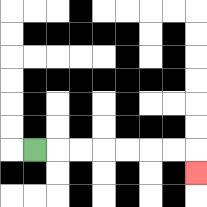{'start': '[1, 6]', 'end': '[8, 7]', 'path_directions': 'R,R,R,R,R,R,R,D', 'path_coordinates': '[[1, 6], [2, 6], [3, 6], [4, 6], [5, 6], [6, 6], [7, 6], [8, 6], [8, 7]]'}